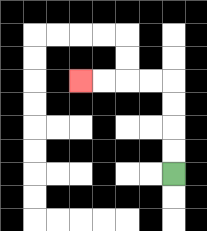{'start': '[7, 7]', 'end': '[3, 3]', 'path_directions': 'U,U,U,U,L,L,L,L', 'path_coordinates': '[[7, 7], [7, 6], [7, 5], [7, 4], [7, 3], [6, 3], [5, 3], [4, 3], [3, 3]]'}